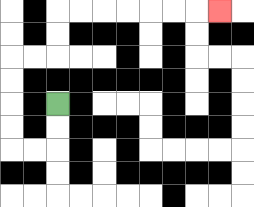{'start': '[2, 4]', 'end': '[9, 0]', 'path_directions': 'D,D,L,L,U,U,U,U,R,R,U,U,R,R,R,R,R,R,R', 'path_coordinates': '[[2, 4], [2, 5], [2, 6], [1, 6], [0, 6], [0, 5], [0, 4], [0, 3], [0, 2], [1, 2], [2, 2], [2, 1], [2, 0], [3, 0], [4, 0], [5, 0], [6, 0], [7, 0], [8, 0], [9, 0]]'}